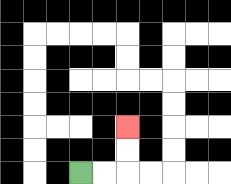{'start': '[3, 7]', 'end': '[5, 5]', 'path_directions': 'R,R,U,U', 'path_coordinates': '[[3, 7], [4, 7], [5, 7], [5, 6], [5, 5]]'}